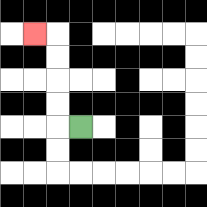{'start': '[3, 5]', 'end': '[1, 1]', 'path_directions': 'L,U,U,U,U,L', 'path_coordinates': '[[3, 5], [2, 5], [2, 4], [2, 3], [2, 2], [2, 1], [1, 1]]'}